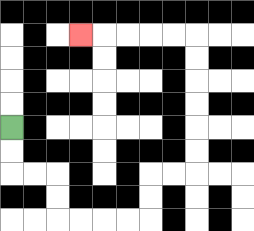{'start': '[0, 5]', 'end': '[3, 1]', 'path_directions': 'D,D,R,R,D,D,R,R,R,R,U,U,R,R,U,U,U,U,U,U,L,L,L,L,L', 'path_coordinates': '[[0, 5], [0, 6], [0, 7], [1, 7], [2, 7], [2, 8], [2, 9], [3, 9], [4, 9], [5, 9], [6, 9], [6, 8], [6, 7], [7, 7], [8, 7], [8, 6], [8, 5], [8, 4], [8, 3], [8, 2], [8, 1], [7, 1], [6, 1], [5, 1], [4, 1], [3, 1]]'}